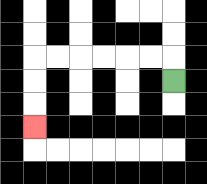{'start': '[7, 3]', 'end': '[1, 5]', 'path_directions': 'U,L,L,L,L,L,L,D,D,D', 'path_coordinates': '[[7, 3], [7, 2], [6, 2], [5, 2], [4, 2], [3, 2], [2, 2], [1, 2], [1, 3], [1, 4], [1, 5]]'}